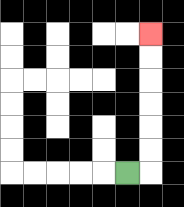{'start': '[5, 7]', 'end': '[6, 1]', 'path_directions': 'R,U,U,U,U,U,U', 'path_coordinates': '[[5, 7], [6, 7], [6, 6], [6, 5], [6, 4], [6, 3], [6, 2], [6, 1]]'}